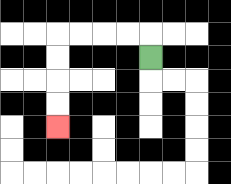{'start': '[6, 2]', 'end': '[2, 5]', 'path_directions': 'U,L,L,L,L,D,D,D,D', 'path_coordinates': '[[6, 2], [6, 1], [5, 1], [4, 1], [3, 1], [2, 1], [2, 2], [2, 3], [2, 4], [2, 5]]'}